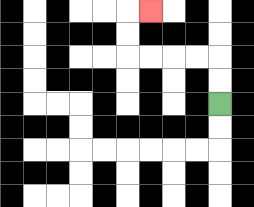{'start': '[9, 4]', 'end': '[6, 0]', 'path_directions': 'U,U,L,L,L,L,U,U,R', 'path_coordinates': '[[9, 4], [9, 3], [9, 2], [8, 2], [7, 2], [6, 2], [5, 2], [5, 1], [5, 0], [6, 0]]'}